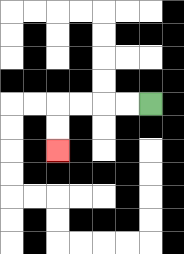{'start': '[6, 4]', 'end': '[2, 6]', 'path_directions': 'L,L,L,L,D,D', 'path_coordinates': '[[6, 4], [5, 4], [4, 4], [3, 4], [2, 4], [2, 5], [2, 6]]'}